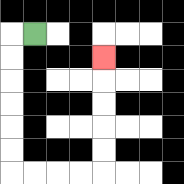{'start': '[1, 1]', 'end': '[4, 2]', 'path_directions': 'L,D,D,D,D,D,D,R,R,R,R,U,U,U,U,U', 'path_coordinates': '[[1, 1], [0, 1], [0, 2], [0, 3], [0, 4], [0, 5], [0, 6], [0, 7], [1, 7], [2, 7], [3, 7], [4, 7], [4, 6], [4, 5], [4, 4], [4, 3], [4, 2]]'}